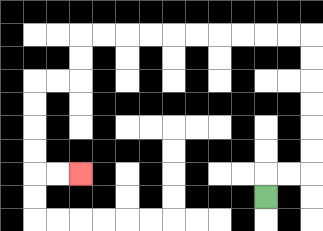{'start': '[11, 8]', 'end': '[3, 7]', 'path_directions': 'U,R,R,U,U,U,U,U,U,L,L,L,L,L,L,L,L,L,L,D,D,L,L,D,D,D,D,R,R', 'path_coordinates': '[[11, 8], [11, 7], [12, 7], [13, 7], [13, 6], [13, 5], [13, 4], [13, 3], [13, 2], [13, 1], [12, 1], [11, 1], [10, 1], [9, 1], [8, 1], [7, 1], [6, 1], [5, 1], [4, 1], [3, 1], [3, 2], [3, 3], [2, 3], [1, 3], [1, 4], [1, 5], [1, 6], [1, 7], [2, 7], [3, 7]]'}